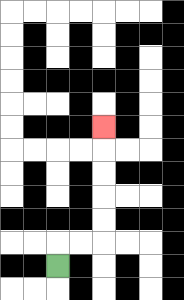{'start': '[2, 11]', 'end': '[4, 5]', 'path_directions': 'U,R,R,U,U,U,U,U', 'path_coordinates': '[[2, 11], [2, 10], [3, 10], [4, 10], [4, 9], [4, 8], [4, 7], [4, 6], [4, 5]]'}